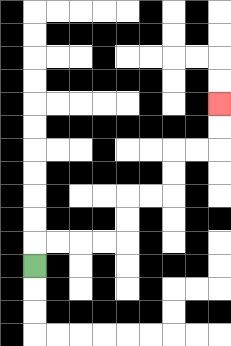{'start': '[1, 11]', 'end': '[9, 4]', 'path_directions': 'U,R,R,R,R,U,U,R,R,U,U,R,R,U,U', 'path_coordinates': '[[1, 11], [1, 10], [2, 10], [3, 10], [4, 10], [5, 10], [5, 9], [5, 8], [6, 8], [7, 8], [7, 7], [7, 6], [8, 6], [9, 6], [9, 5], [9, 4]]'}